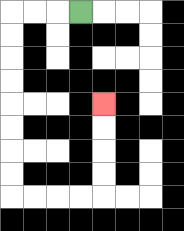{'start': '[3, 0]', 'end': '[4, 4]', 'path_directions': 'L,L,L,D,D,D,D,D,D,D,D,R,R,R,R,U,U,U,U', 'path_coordinates': '[[3, 0], [2, 0], [1, 0], [0, 0], [0, 1], [0, 2], [0, 3], [0, 4], [0, 5], [0, 6], [0, 7], [0, 8], [1, 8], [2, 8], [3, 8], [4, 8], [4, 7], [4, 6], [4, 5], [4, 4]]'}